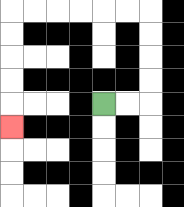{'start': '[4, 4]', 'end': '[0, 5]', 'path_directions': 'R,R,U,U,U,U,L,L,L,L,L,L,D,D,D,D,D', 'path_coordinates': '[[4, 4], [5, 4], [6, 4], [6, 3], [6, 2], [6, 1], [6, 0], [5, 0], [4, 0], [3, 0], [2, 0], [1, 0], [0, 0], [0, 1], [0, 2], [0, 3], [0, 4], [0, 5]]'}